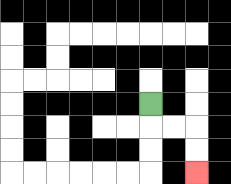{'start': '[6, 4]', 'end': '[8, 7]', 'path_directions': 'D,R,R,D,D', 'path_coordinates': '[[6, 4], [6, 5], [7, 5], [8, 5], [8, 6], [8, 7]]'}